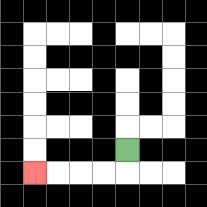{'start': '[5, 6]', 'end': '[1, 7]', 'path_directions': 'D,L,L,L,L', 'path_coordinates': '[[5, 6], [5, 7], [4, 7], [3, 7], [2, 7], [1, 7]]'}